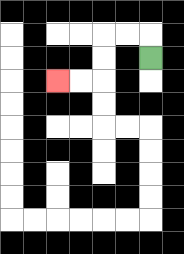{'start': '[6, 2]', 'end': '[2, 3]', 'path_directions': 'U,L,L,D,D,L,L', 'path_coordinates': '[[6, 2], [6, 1], [5, 1], [4, 1], [4, 2], [4, 3], [3, 3], [2, 3]]'}